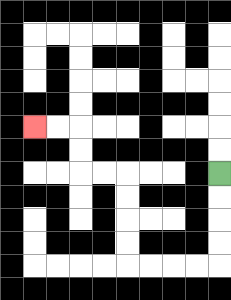{'start': '[9, 7]', 'end': '[1, 5]', 'path_directions': 'D,D,D,D,L,L,L,L,U,U,U,U,L,L,U,U,L,L', 'path_coordinates': '[[9, 7], [9, 8], [9, 9], [9, 10], [9, 11], [8, 11], [7, 11], [6, 11], [5, 11], [5, 10], [5, 9], [5, 8], [5, 7], [4, 7], [3, 7], [3, 6], [3, 5], [2, 5], [1, 5]]'}